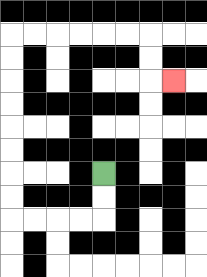{'start': '[4, 7]', 'end': '[7, 3]', 'path_directions': 'D,D,L,L,L,L,U,U,U,U,U,U,U,U,R,R,R,R,R,R,D,D,R', 'path_coordinates': '[[4, 7], [4, 8], [4, 9], [3, 9], [2, 9], [1, 9], [0, 9], [0, 8], [0, 7], [0, 6], [0, 5], [0, 4], [0, 3], [0, 2], [0, 1], [1, 1], [2, 1], [3, 1], [4, 1], [5, 1], [6, 1], [6, 2], [6, 3], [7, 3]]'}